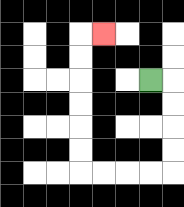{'start': '[6, 3]', 'end': '[4, 1]', 'path_directions': 'R,D,D,D,D,L,L,L,L,U,U,U,U,U,U,R', 'path_coordinates': '[[6, 3], [7, 3], [7, 4], [7, 5], [7, 6], [7, 7], [6, 7], [5, 7], [4, 7], [3, 7], [3, 6], [3, 5], [3, 4], [3, 3], [3, 2], [3, 1], [4, 1]]'}